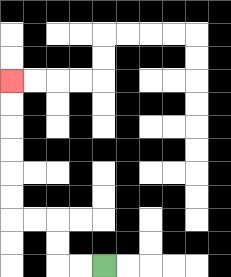{'start': '[4, 11]', 'end': '[0, 3]', 'path_directions': 'L,L,U,U,L,L,U,U,U,U,U,U', 'path_coordinates': '[[4, 11], [3, 11], [2, 11], [2, 10], [2, 9], [1, 9], [0, 9], [0, 8], [0, 7], [0, 6], [0, 5], [0, 4], [0, 3]]'}